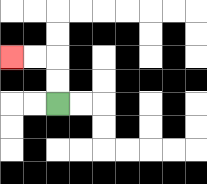{'start': '[2, 4]', 'end': '[0, 2]', 'path_directions': 'U,U,L,L', 'path_coordinates': '[[2, 4], [2, 3], [2, 2], [1, 2], [0, 2]]'}